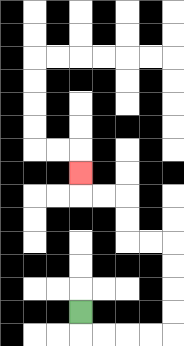{'start': '[3, 13]', 'end': '[3, 7]', 'path_directions': 'D,R,R,R,R,U,U,U,U,L,L,U,U,L,L,U', 'path_coordinates': '[[3, 13], [3, 14], [4, 14], [5, 14], [6, 14], [7, 14], [7, 13], [7, 12], [7, 11], [7, 10], [6, 10], [5, 10], [5, 9], [5, 8], [4, 8], [3, 8], [3, 7]]'}